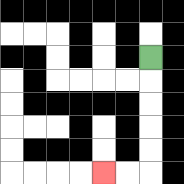{'start': '[6, 2]', 'end': '[4, 7]', 'path_directions': 'D,D,D,D,D,L,L', 'path_coordinates': '[[6, 2], [6, 3], [6, 4], [6, 5], [6, 6], [6, 7], [5, 7], [4, 7]]'}